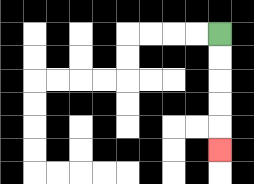{'start': '[9, 1]', 'end': '[9, 6]', 'path_directions': 'D,D,D,D,D', 'path_coordinates': '[[9, 1], [9, 2], [9, 3], [9, 4], [9, 5], [9, 6]]'}